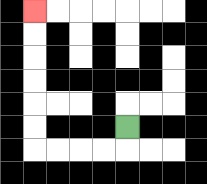{'start': '[5, 5]', 'end': '[1, 0]', 'path_directions': 'D,L,L,L,L,U,U,U,U,U,U', 'path_coordinates': '[[5, 5], [5, 6], [4, 6], [3, 6], [2, 6], [1, 6], [1, 5], [1, 4], [1, 3], [1, 2], [1, 1], [1, 0]]'}